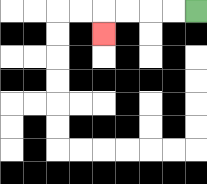{'start': '[8, 0]', 'end': '[4, 1]', 'path_directions': 'L,L,L,L,D', 'path_coordinates': '[[8, 0], [7, 0], [6, 0], [5, 0], [4, 0], [4, 1]]'}